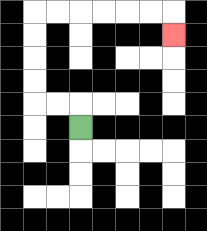{'start': '[3, 5]', 'end': '[7, 1]', 'path_directions': 'U,L,L,U,U,U,U,R,R,R,R,R,R,D', 'path_coordinates': '[[3, 5], [3, 4], [2, 4], [1, 4], [1, 3], [1, 2], [1, 1], [1, 0], [2, 0], [3, 0], [4, 0], [5, 0], [6, 0], [7, 0], [7, 1]]'}